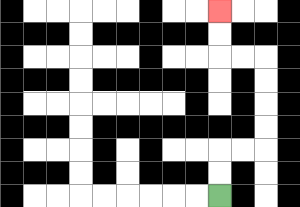{'start': '[9, 8]', 'end': '[9, 0]', 'path_directions': 'U,U,R,R,U,U,U,U,L,L,U,U', 'path_coordinates': '[[9, 8], [9, 7], [9, 6], [10, 6], [11, 6], [11, 5], [11, 4], [11, 3], [11, 2], [10, 2], [9, 2], [9, 1], [9, 0]]'}